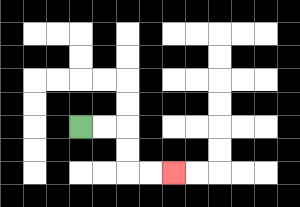{'start': '[3, 5]', 'end': '[7, 7]', 'path_directions': 'R,R,D,D,R,R', 'path_coordinates': '[[3, 5], [4, 5], [5, 5], [5, 6], [5, 7], [6, 7], [7, 7]]'}